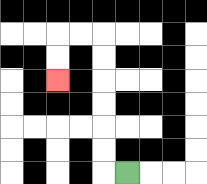{'start': '[5, 7]', 'end': '[2, 3]', 'path_directions': 'L,U,U,U,U,U,U,L,L,D,D', 'path_coordinates': '[[5, 7], [4, 7], [4, 6], [4, 5], [4, 4], [4, 3], [4, 2], [4, 1], [3, 1], [2, 1], [2, 2], [2, 3]]'}